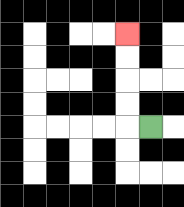{'start': '[6, 5]', 'end': '[5, 1]', 'path_directions': 'L,U,U,U,U', 'path_coordinates': '[[6, 5], [5, 5], [5, 4], [5, 3], [5, 2], [5, 1]]'}